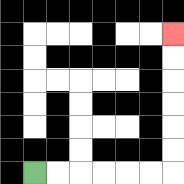{'start': '[1, 7]', 'end': '[7, 1]', 'path_directions': 'R,R,R,R,R,R,U,U,U,U,U,U', 'path_coordinates': '[[1, 7], [2, 7], [3, 7], [4, 7], [5, 7], [6, 7], [7, 7], [7, 6], [7, 5], [7, 4], [7, 3], [7, 2], [7, 1]]'}